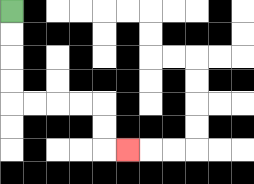{'start': '[0, 0]', 'end': '[5, 6]', 'path_directions': 'D,D,D,D,R,R,R,R,D,D,R', 'path_coordinates': '[[0, 0], [0, 1], [0, 2], [0, 3], [0, 4], [1, 4], [2, 4], [3, 4], [4, 4], [4, 5], [4, 6], [5, 6]]'}